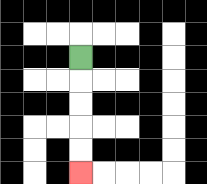{'start': '[3, 2]', 'end': '[3, 7]', 'path_directions': 'D,D,D,D,D', 'path_coordinates': '[[3, 2], [3, 3], [3, 4], [3, 5], [3, 6], [3, 7]]'}